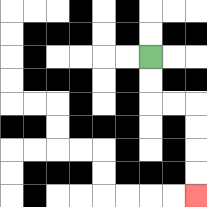{'start': '[6, 2]', 'end': '[8, 8]', 'path_directions': 'D,D,R,R,D,D,D,D', 'path_coordinates': '[[6, 2], [6, 3], [6, 4], [7, 4], [8, 4], [8, 5], [8, 6], [8, 7], [8, 8]]'}